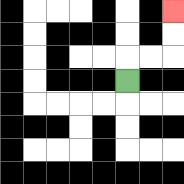{'start': '[5, 3]', 'end': '[7, 0]', 'path_directions': 'U,R,R,U,U', 'path_coordinates': '[[5, 3], [5, 2], [6, 2], [7, 2], [7, 1], [7, 0]]'}